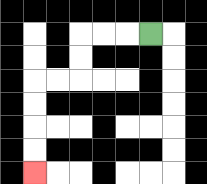{'start': '[6, 1]', 'end': '[1, 7]', 'path_directions': 'L,L,L,D,D,L,L,D,D,D,D', 'path_coordinates': '[[6, 1], [5, 1], [4, 1], [3, 1], [3, 2], [3, 3], [2, 3], [1, 3], [1, 4], [1, 5], [1, 6], [1, 7]]'}